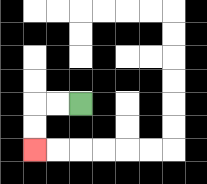{'start': '[3, 4]', 'end': '[1, 6]', 'path_directions': 'L,L,D,D', 'path_coordinates': '[[3, 4], [2, 4], [1, 4], [1, 5], [1, 6]]'}